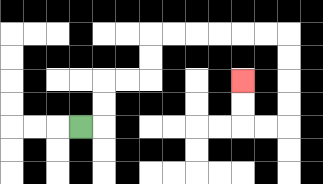{'start': '[3, 5]', 'end': '[10, 3]', 'path_directions': 'R,U,U,R,R,U,U,R,R,R,R,R,R,D,D,D,D,L,L,U,U', 'path_coordinates': '[[3, 5], [4, 5], [4, 4], [4, 3], [5, 3], [6, 3], [6, 2], [6, 1], [7, 1], [8, 1], [9, 1], [10, 1], [11, 1], [12, 1], [12, 2], [12, 3], [12, 4], [12, 5], [11, 5], [10, 5], [10, 4], [10, 3]]'}